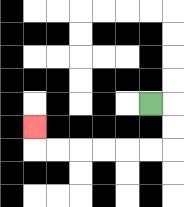{'start': '[6, 4]', 'end': '[1, 5]', 'path_directions': 'R,D,D,L,L,L,L,L,L,U', 'path_coordinates': '[[6, 4], [7, 4], [7, 5], [7, 6], [6, 6], [5, 6], [4, 6], [3, 6], [2, 6], [1, 6], [1, 5]]'}